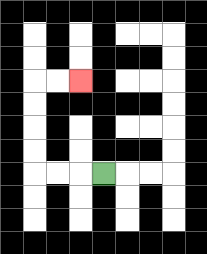{'start': '[4, 7]', 'end': '[3, 3]', 'path_directions': 'L,L,L,U,U,U,U,R,R', 'path_coordinates': '[[4, 7], [3, 7], [2, 7], [1, 7], [1, 6], [1, 5], [1, 4], [1, 3], [2, 3], [3, 3]]'}